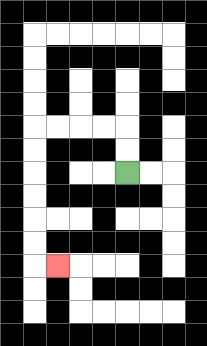{'start': '[5, 7]', 'end': '[2, 11]', 'path_directions': 'U,U,L,L,L,L,D,D,D,D,D,D,R', 'path_coordinates': '[[5, 7], [5, 6], [5, 5], [4, 5], [3, 5], [2, 5], [1, 5], [1, 6], [1, 7], [1, 8], [1, 9], [1, 10], [1, 11], [2, 11]]'}